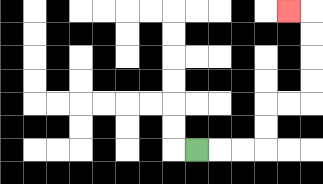{'start': '[8, 6]', 'end': '[12, 0]', 'path_directions': 'R,R,R,U,U,R,R,U,U,U,U,L', 'path_coordinates': '[[8, 6], [9, 6], [10, 6], [11, 6], [11, 5], [11, 4], [12, 4], [13, 4], [13, 3], [13, 2], [13, 1], [13, 0], [12, 0]]'}